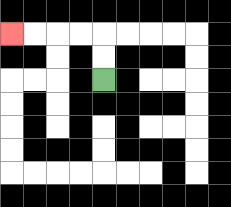{'start': '[4, 3]', 'end': '[0, 1]', 'path_directions': 'U,U,L,L,L,L', 'path_coordinates': '[[4, 3], [4, 2], [4, 1], [3, 1], [2, 1], [1, 1], [0, 1]]'}